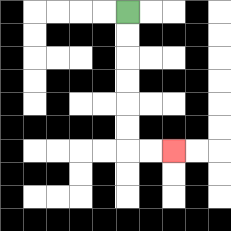{'start': '[5, 0]', 'end': '[7, 6]', 'path_directions': 'D,D,D,D,D,D,R,R', 'path_coordinates': '[[5, 0], [5, 1], [5, 2], [5, 3], [5, 4], [5, 5], [5, 6], [6, 6], [7, 6]]'}